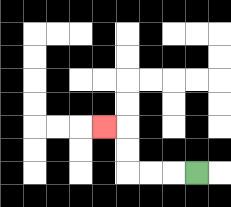{'start': '[8, 7]', 'end': '[4, 5]', 'path_directions': 'L,L,L,U,U,L', 'path_coordinates': '[[8, 7], [7, 7], [6, 7], [5, 7], [5, 6], [5, 5], [4, 5]]'}